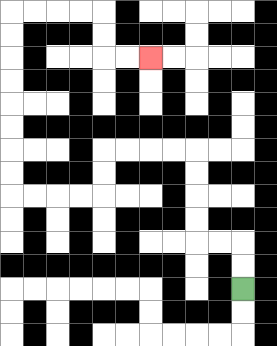{'start': '[10, 12]', 'end': '[6, 2]', 'path_directions': 'U,U,L,L,U,U,U,U,L,L,L,L,D,D,L,L,L,L,U,U,U,U,U,U,U,U,R,R,R,R,D,D,R,R', 'path_coordinates': '[[10, 12], [10, 11], [10, 10], [9, 10], [8, 10], [8, 9], [8, 8], [8, 7], [8, 6], [7, 6], [6, 6], [5, 6], [4, 6], [4, 7], [4, 8], [3, 8], [2, 8], [1, 8], [0, 8], [0, 7], [0, 6], [0, 5], [0, 4], [0, 3], [0, 2], [0, 1], [0, 0], [1, 0], [2, 0], [3, 0], [4, 0], [4, 1], [4, 2], [5, 2], [6, 2]]'}